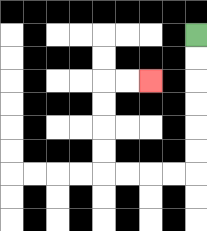{'start': '[8, 1]', 'end': '[6, 3]', 'path_directions': 'D,D,D,D,D,D,L,L,L,L,U,U,U,U,R,R', 'path_coordinates': '[[8, 1], [8, 2], [8, 3], [8, 4], [8, 5], [8, 6], [8, 7], [7, 7], [6, 7], [5, 7], [4, 7], [4, 6], [4, 5], [4, 4], [4, 3], [5, 3], [6, 3]]'}